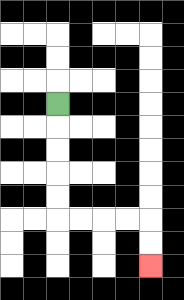{'start': '[2, 4]', 'end': '[6, 11]', 'path_directions': 'D,D,D,D,D,R,R,R,R,D,D', 'path_coordinates': '[[2, 4], [2, 5], [2, 6], [2, 7], [2, 8], [2, 9], [3, 9], [4, 9], [5, 9], [6, 9], [6, 10], [6, 11]]'}